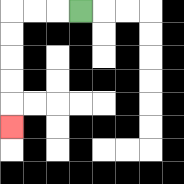{'start': '[3, 0]', 'end': '[0, 5]', 'path_directions': 'L,L,L,D,D,D,D,D', 'path_coordinates': '[[3, 0], [2, 0], [1, 0], [0, 0], [0, 1], [0, 2], [0, 3], [0, 4], [0, 5]]'}